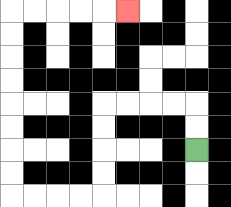{'start': '[8, 6]', 'end': '[5, 0]', 'path_directions': 'U,U,L,L,L,L,D,D,D,D,L,L,L,L,U,U,U,U,U,U,U,U,R,R,R,R,R', 'path_coordinates': '[[8, 6], [8, 5], [8, 4], [7, 4], [6, 4], [5, 4], [4, 4], [4, 5], [4, 6], [4, 7], [4, 8], [3, 8], [2, 8], [1, 8], [0, 8], [0, 7], [0, 6], [0, 5], [0, 4], [0, 3], [0, 2], [0, 1], [0, 0], [1, 0], [2, 0], [3, 0], [4, 0], [5, 0]]'}